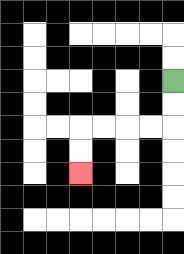{'start': '[7, 3]', 'end': '[3, 7]', 'path_directions': 'D,D,L,L,L,L,D,D', 'path_coordinates': '[[7, 3], [7, 4], [7, 5], [6, 5], [5, 5], [4, 5], [3, 5], [3, 6], [3, 7]]'}